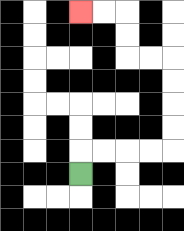{'start': '[3, 7]', 'end': '[3, 0]', 'path_directions': 'U,R,R,R,R,U,U,U,U,L,L,U,U,L,L', 'path_coordinates': '[[3, 7], [3, 6], [4, 6], [5, 6], [6, 6], [7, 6], [7, 5], [7, 4], [7, 3], [7, 2], [6, 2], [5, 2], [5, 1], [5, 0], [4, 0], [3, 0]]'}